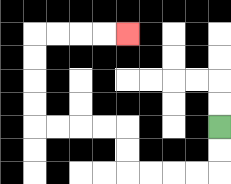{'start': '[9, 5]', 'end': '[5, 1]', 'path_directions': 'D,D,L,L,L,L,U,U,L,L,L,L,U,U,U,U,R,R,R,R', 'path_coordinates': '[[9, 5], [9, 6], [9, 7], [8, 7], [7, 7], [6, 7], [5, 7], [5, 6], [5, 5], [4, 5], [3, 5], [2, 5], [1, 5], [1, 4], [1, 3], [1, 2], [1, 1], [2, 1], [3, 1], [4, 1], [5, 1]]'}